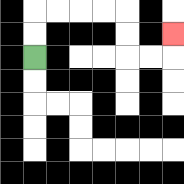{'start': '[1, 2]', 'end': '[7, 1]', 'path_directions': 'U,U,R,R,R,R,D,D,R,R,U', 'path_coordinates': '[[1, 2], [1, 1], [1, 0], [2, 0], [3, 0], [4, 0], [5, 0], [5, 1], [5, 2], [6, 2], [7, 2], [7, 1]]'}